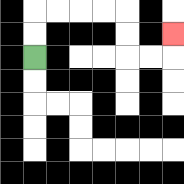{'start': '[1, 2]', 'end': '[7, 1]', 'path_directions': 'U,U,R,R,R,R,D,D,R,R,U', 'path_coordinates': '[[1, 2], [1, 1], [1, 0], [2, 0], [3, 0], [4, 0], [5, 0], [5, 1], [5, 2], [6, 2], [7, 2], [7, 1]]'}